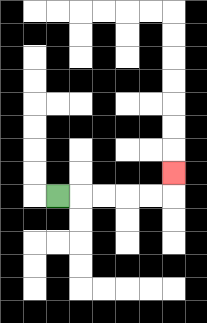{'start': '[2, 8]', 'end': '[7, 7]', 'path_directions': 'R,R,R,R,R,U', 'path_coordinates': '[[2, 8], [3, 8], [4, 8], [5, 8], [6, 8], [7, 8], [7, 7]]'}